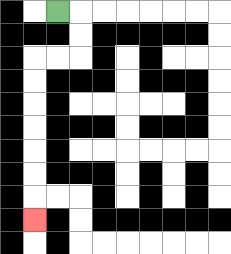{'start': '[2, 0]', 'end': '[1, 9]', 'path_directions': 'R,D,D,L,L,D,D,D,D,D,D,D', 'path_coordinates': '[[2, 0], [3, 0], [3, 1], [3, 2], [2, 2], [1, 2], [1, 3], [1, 4], [1, 5], [1, 6], [1, 7], [1, 8], [1, 9]]'}